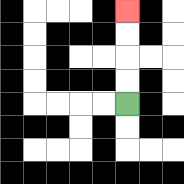{'start': '[5, 4]', 'end': '[5, 0]', 'path_directions': 'U,U,U,U', 'path_coordinates': '[[5, 4], [5, 3], [5, 2], [5, 1], [5, 0]]'}